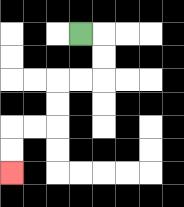{'start': '[3, 1]', 'end': '[0, 7]', 'path_directions': 'R,D,D,L,L,D,D,L,L,D,D', 'path_coordinates': '[[3, 1], [4, 1], [4, 2], [4, 3], [3, 3], [2, 3], [2, 4], [2, 5], [1, 5], [0, 5], [0, 6], [0, 7]]'}